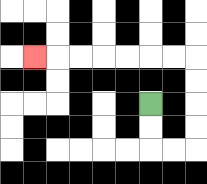{'start': '[6, 4]', 'end': '[1, 2]', 'path_directions': 'D,D,R,R,U,U,U,U,L,L,L,L,L,L,L', 'path_coordinates': '[[6, 4], [6, 5], [6, 6], [7, 6], [8, 6], [8, 5], [8, 4], [8, 3], [8, 2], [7, 2], [6, 2], [5, 2], [4, 2], [3, 2], [2, 2], [1, 2]]'}